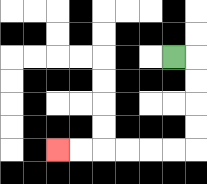{'start': '[7, 2]', 'end': '[2, 6]', 'path_directions': 'R,D,D,D,D,L,L,L,L,L,L', 'path_coordinates': '[[7, 2], [8, 2], [8, 3], [8, 4], [8, 5], [8, 6], [7, 6], [6, 6], [5, 6], [4, 6], [3, 6], [2, 6]]'}